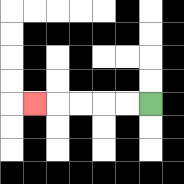{'start': '[6, 4]', 'end': '[1, 4]', 'path_directions': 'L,L,L,L,L', 'path_coordinates': '[[6, 4], [5, 4], [4, 4], [3, 4], [2, 4], [1, 4]]'}